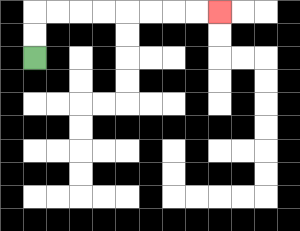{'start': '[1, 2]', 'end': '[9, 0]', 'path_directions': 'U,U,R,R,R,R,R,R,R,R', 'path_coordinates': '[[1, 2], [1, 1], [1, 0], [2, 0], [3, 0], [4, 0], [5, 0], [6, 0], [7, 0], [8, 0], [9, 0]]'}